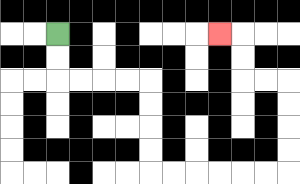{'start': '[2, 1]', 'end': '[9, 1]', 'path_directions': 'D,D,R,R,R,R,D,D,D,D,R,R,R,R,R,R,U,U,U,U,L,L,U,U,L', 'path_coordinates': '[[2, 1], [2, 2], [2, 3], [3, 3], [4, 3], [5, 3], [6, 3], [6, 4], [6, 5], [6, 6], [6, 7], [7, 7], [8, 7], [9, 7], [10, 7], [11, 7], [12, 7], [12, 6], [12, 5], [12, 4], [12, 3], [11, 3], [10, 3], [10, 2], [10, 1], [9, 1]]'}